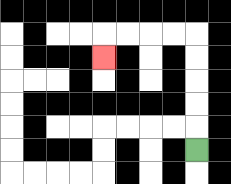{'start': '[8, 6]', 'end': '[4, 2]', 'path_directions': 'U,U,U,U,U,L,L,L,L,D', 'path_coordinates': '[[8, 6], [8, 5], [8, 4], [8, 3], [8, 2], [8, 1], [7, 1], [6, 1], [5, 1], [4, 1], [4, 2]]'}